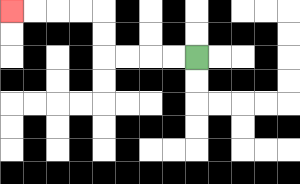{'start': '[8, 2]', 'end': '[0, 0]', 'path_directions': 'L,L,L,L,U,U,L,L,L,L', 'path_coordinates': '[[8, 2], [7, 2], [6, 2], [5, 2], [4, 2], [4, 1], [4, 0], [3, 0], [2, 0], [1, 0], [0, 0]]'}